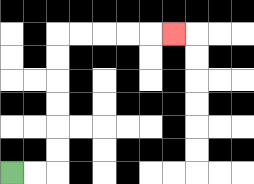{'start': '[0, 7]', 'end': '[7, 1]', 'path_directions': 'R,R,U,U,U,U,U,U,R,R,R,R,R', 'path_coordinates': '[[0, 7], [1, 7], [2, 7], [2, 6], [2, 5], [2, 4], [2, 3], [2, 2], [2, 1], [3, 1], [4, 1], [5, 1], [6, 1], [7, 1]]'}